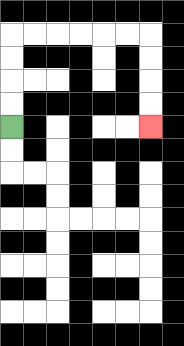{'start': '[0, 5]', 'end': '[6, 5]', 'path_directions': 'U,U,U,U,R,R,R,R,R,R,D,D,D,D', 'path_coordinates': '[[0, 5], [0, 4], [0, 3], [0, 2], [0, 1], [1, 1], [2, 1], [3, 1], [4, 1], [5, 1], [6, 1], [6, 2], [6, 3], [6, 4], [6, 5]]'}